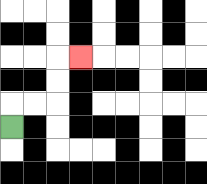{'start': '[0, 5]', 'end': '[3, 2]', 'path_directions': 'U,R,R,U,U,R', 'path_coordinates': '[[0, 5], [0, 4], [1, 4], [2, 4], [2, 3], [2, 2], [3, 2]]'}